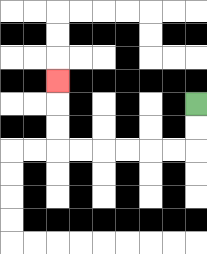{'start': '[8, 4]', 'end': '[2, 3]', 'path_directions': 'D,D,L,L,L,L,L,L,U,U,U', 'path_coordinates': '[[8, 4], [8, 5], [8, 6], [7, 6], [6, 6], [5, 6], [4, 6], [3, 6], [2, 6], [2, 5], [2, 4], [2, 3]]'}